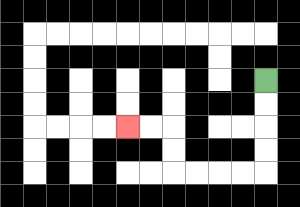{'start': '[11, 3]', 'end': '[5, 5]', 'path_directions': 'D,D,D,D,L,L,L,L,U,U,L,L', 'path_coordinates': '[[11, 3], [11, 4], [11, 5], [11, 6], [11, 7], [10, 7], [9, 7], [8, 7], [7, 7], [7, 6], [7, 5], [6, 5], [5, 5]]'}